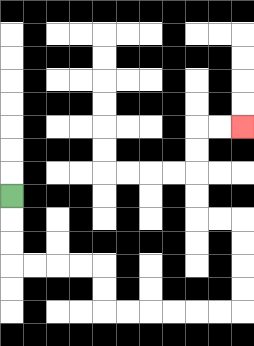{'start': '[0, 8]', 'end': '[10, 5]', 'path_directions': 'D,D,D,R,R,R,R,D,D,R,R,R,R,R,R,U,U,U,U,L,L,U,U,U,U,R,R', 'path_coordinates': '[[0, 8], [0, 9], [0, 10], [0, 11], [1, 11], [2, 11], [3, 11], [4, 11], [4, 12], [4, 13], [5, 13], [6, 13], [7, 13], [8, 13], [9, 13], [10, 13], [10, 12], [10, 11], [10, 10], [10, 9], [9, 9], [8, 9], [8, 8], [8, 7], [8, 6], [8, 5], [9, 5], [10, 5]]'}